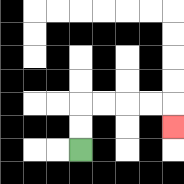{'start': '[3, 6]', 'end': '[7, 5]', 'path_directions': 'U,U,R,R,R,R,D', 'path_coordinates': '[[3, 6], [3, 5], [3, 4], [4, 4], [5, 4], [6, 4], [7, 4], [7, 5]]'}